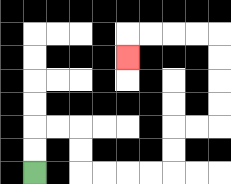{'start': '[1, 7]', 'end': '[5, 2]', 'path_directions': 'U,U,R,R,D,D,R,R,R,R,U,U,R,R,U,U,U,U,L,L,L,L,D', 'path_coordinates': '[[1, 7], [1, 6], [1, 5], [2, 5], [3, 5], [3, 6], [3, 7], [4, 7], [5, 7], [6, 7], [7, 7], [7, 6], [7, 5], [8, 5], [9, 5], [9, 4], [9, 3], [9, 2], [9, 1], [8, 1], [7, 1], [6, 1], [5, 1], [5, 2]]'}